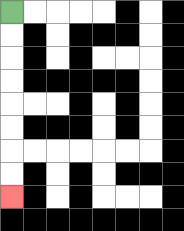{'start': '[0, 0]', 'end': '[0, 8]', 'path_directions': 'D,D,D,D,D,D,D,D', 'path_coordinates': '[[0, 0], [0, 1], [0, 2], [0, 3], [0, 4], [0, 5], [0, 6], [0, 7], [0, 8]]'}